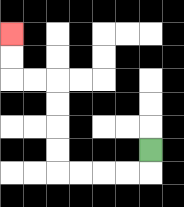{'start': '[6, 6]', 'end': '[0, 1]', 'path_directions': 'D,L,L,L,L,U,U,U,U,L,L,U,U', 'path_coordinates': '[[6, 6], [6, 7], [5, 7], [4, 7], [3, 7], [2, 7], [2, 6], [2, 5], [2, 4], [2, 3], [1, 3], [0, 3], [0, 2], [0, 1]]'}